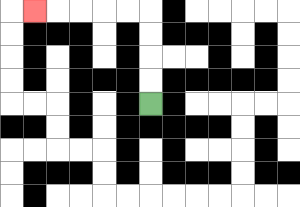{'start': '[6, 4]', 'end': '[1, 0]', 'path_directions': 'U,U,U,U,L,L,L,L,L', 'path_coordinates': '[[6, 4], [6, 3], [6, 2], [6, 1], [6, 0], [5, 0], [4, 0], [3, 0], [2, 0], [1, 0]]'}